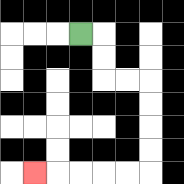{'start': '[3, 1]', 'end': '[1, 7]', 'path_directions': 'R,D,D,R,R,D,D,D,D,L,L,L,L,L', 'path_coordinates': '[[3, 1], [4, 1], [4, 2], [4, 3], [5, 3], [6, 3], [6, 4], [6, 5], [6, 6], [6, 7], [5, 7], [4, 7], [3, 7], [2, 7], [1, 7]]'}